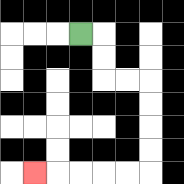{'start': '[3, 1]', 'end': '[1, 7]', 'path_directions': 'R,D,D,R,R,D,D,D,D,L,L,L,L,L', 'path_coordinates': '[[3, 1], [4, 1], [4, 2], [4, 3], [5, 3], [6, 3], [6, 4], [6, 5], [6, 6], [6, 7], [5, 7], [4, 7], [3, 7], [2, 7], [1, 7]]'}